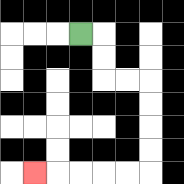{'start': '[3, 1]', 'end': '[1, 7]', 'path_directions': 'R,D,D,R,R,D,D,D,D,L,L,L,L,L', 'path_coordinates': '[[3, 1], [4, 1], [4, 2], [4, 3], [5, 3], [6, 3], [6, 4], [6, 5], [6, 6], [6, 7], [5, 7], [4, 7], [3, 7], [2, 7], [1, 7]]'}